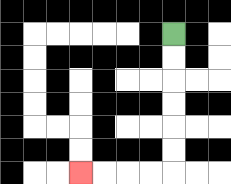{'start': '[7, 1]', 'end': '[3, 7]', 'path_directions': 'D,D,D,D,D,D,L,L,L,L', 'path_coordinates': '[[7, 1], [7, 2], [7, 3], [7, 4], [7, 5], [7, 6], [7, 7], [6, 7], [5, 7], [4, 7], [3, 7]]'}